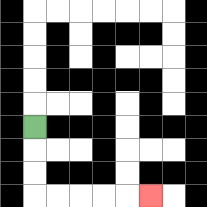{'start': '[1, 5]', 'end': '[6, 8]', 'path_directions': 'D,D,D,R,R,R,R,R', 'path_coordinates': '[[1, 5], [1, 6], [1, 7], [1, 8], [2, 8], [3, 8], [4, 8], [5, 8], [6, 8]]'}